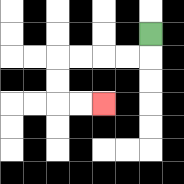{'start': '[6, 1]', 'end': '[4, 4]', 'path_directions': 'D,L,L,L,L,D,D,R,R', 'path_coordinates': '[[6, 1], [6, 2], [5, 2], [4, 2], [3, 2], [2, 2], [2, 3], [2, 4], [3, 4], [4, 4]]'}